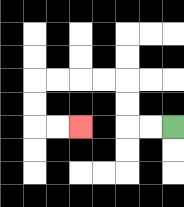{'start': '[7, 5]', 'end': '[3, 5]', 'path_directions': 'L,L,U,U,L,L,L,L,D,D,R,R', 'path_coordinates': '[[7, 5], [6, 5], [5, 5], [5, 4], [5, 3], [4, 3], [3, 3], [2, 3], [1, 3], [1, 4], [1, 5], [2, 5], [3, 5]]'}